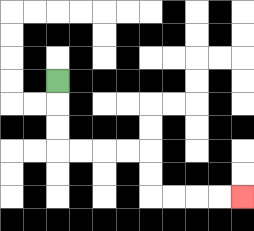{'start': '[2, 3]', 'end': '[10, 8]', 'path_directions': 'D,D,D,R,R,R,R,D,D,R,R,R,R', 'path_coordinates': '[[2, 3], [2, 4], [2, 5], [2, 6], [3, 6], [4, 6], [5, 6], [6, 6], [6, 7], [6, 8], [7, 8], [8, 8], [9, 8], [10, 8]]'}